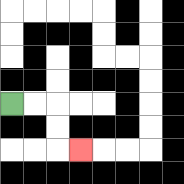{'start': '[0, 4]', 'end': '[3, 6]', 'path_directions': 'R,R,D,D,R', 'path_coordinates': '[[0, 4], [1, 4], [2, 4], [2, 5], [2, 6], [3, 6]]'}